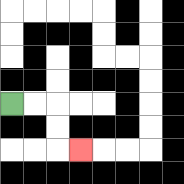{'start': '[0, 4]', 'end': '[3, 6]', 'path_directions': 'R,R,D,D,R', 'path_coordinates': '[[0, 4], [1, 4], [2, 4], [2, 5], [2, 6], [3, 6]]'}